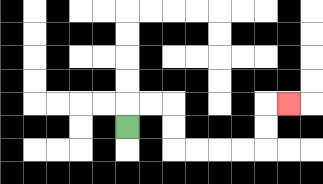{'start': '[5, 5]', 'end': '[12, 4]', 'path_directions': 'U,R,R,D,D,R,R,R,R,U,U,R', 'path_coordinates': '[[5, 5], [5, 4], [6, 4], [7, 4], [7, 5], [7, 6], [8, 6], [9, 6], [10, 6], [11, 6], [11, 5], [11, 4], [12, 4]]'}